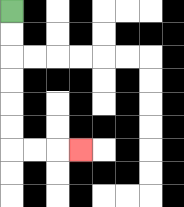{'start': '[0, 0]', 'end': '[3, 6]', 'path_directions': 'D,D,D,D,D,D,R,R,R', 'path_coordinates': '[[0, 0], [0, 1], [0, 2], [0, 3], [0, 4], [0, 5], [0, 6], [1, 6], [2, 6], [3, 6]]'}